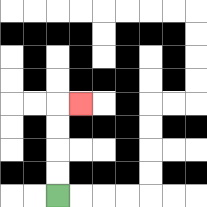{'start': '[2, 8]', 'end': '[3, 4]', 'path_directions': 'U,U,U,U,R', 'path_coordinates': '[[2, 8], [2, 7], [2, 6], [2, 5], [2, 4], [3, 4]]'}